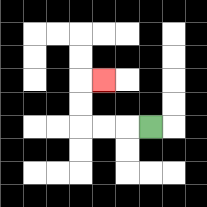{'start': '[6, 5]', 'end': '[4, 3]', 'path_directions': 'L,L,L,U,U,R', 'path_coordinates': '[[6, 5], [5, 5], [4, 5], [3, 5], [3, 4], [3, 3], [4, 3]]'}